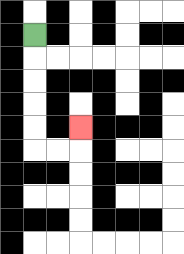{'start': '[1, 1]', 'end': '[3, 5]', 'path_directions': 'D,D,D,D,D,R,R,U', 'path_coordinates': '[[1, 1], [1, 2], [1, 3], [1, 4], [1, 5], [1, 6], [2, 6], [3, 6], [3, 5]]'}